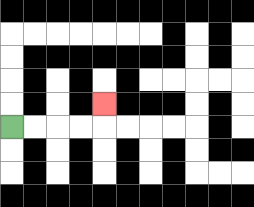{'start': '[0, 5]', 'end': '[4, 4]', 'path_directions': 'R,R,R,R,U', 'path_coordinates': '[[0, 5], [1, 5], [2, 5], [3, 5], [4, 5], [4, 4]]'}